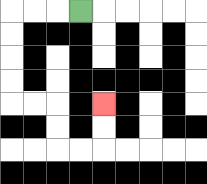{'start': '[3, 0]', 'end': '[4, 4]', 'path_directions': 'L,L,L,D,D,D,D,R,R,D,D,R,R,U,U', 'path_coordinates': '[[3, 0], [2, 0], [1, 0], [0, 0], [0, 1], [0, 2], [0, 3], [0, 4], [1, 4], [2, 4], [2, 5], [2, 6], [3, 6], [4, 6], [4, 5], [4, 4]]'}